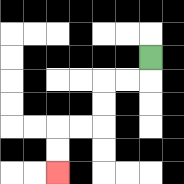{'start': '[6, 2]', 'end': '[2, 7]', 'path_directions': 'D,L,L,D,D,L,L,D,D', 'path_coordinates': '[[6, 2], [6, 3], [5, 3], [4, 3], [4, 4], [4, 5], [3, 5], [2, 5], [2, 6], [2, 7]]'}